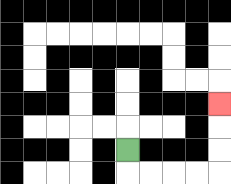{'start': '[5, 6]', 'end': '[9, 4]', 'path_directions': 'D,R,R,R,R,U,U,U', 'path_coordinates': '[[5, 6], [5, 7], [6, 7], [7, 7], [8, 7], [9, 7], [9, 6], [9, 5], [9, 4]]'}